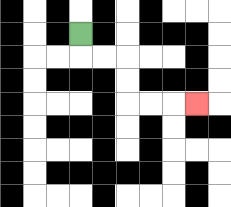{'start': '[3, 1]', 'end': '[8, 4]', 'path_directions': 'D,R,R,D,D,R,R,R', 'path_coordinates': '[[3, 1], [3, 2], [4, 2], [5, 2], [5, 3], [5, 4], [6, 4], [7, 4], [8, 4]]'}